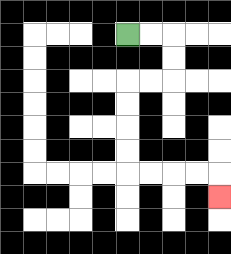{'start': '[5, 1]', 'end': '[9, 8]', 'path_directions': 'R,R,D,D,L,L,D,D,D,D,R,R,R,R,D', 'path_coordinates': '[[5, 1], [6, 1], [7, 1], [7, 2], [7, 3], [6, 3], [5, 3], [5, 4], [5, 5], [5, 6], [5, 7], [6, 7], [7, 7], [8, 7], [9, 7], [9, 8]]'}